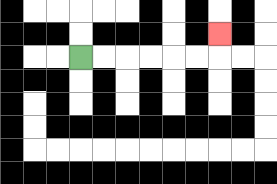{'start': '[3, 2]', 'end': '[9, 1]', 'path_directions': 'R,R,R,R,R,R,U', 'path_coordinates': '[[3, 2], [4, 2], [5, 2], [6, 2], [7, 2], [8, 2], [9, 2], [9, 1]]'}